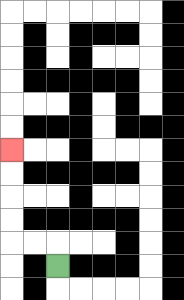{'start': '[2, 11]', 'end': '[0, 6]', 'path_directions': 'U,L,L,U,U,U,U', 'path_coordinates': '[[2, 11], [2, 10], [1, 10], [0, 10], [0, 9], [0, 8], [0, 7], [0, 6]]'}